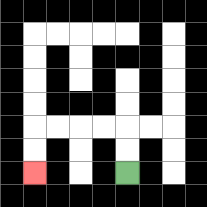{'start': '[5, 7]', 'end': '[1, 7]', 'path_directions': 'U,U,L,L,L,L,D,D', 'path_coordinates': '[[5, 7], [5, 6], [5, 5], [4, 5], [3, 5], [2, 5], [1, 5], [1, 6], [1, 7]]'}